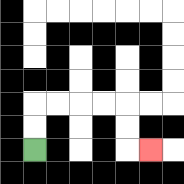{'start': '[1, 6]', 'end': '[6, 6]', 'path_directions': 'U,U,R,R,R,R,D,D,R', 'path_coordinates': '[[1, 6], [1, 5], [1, 4], [2, 4], [3, 4], [4, 4], [5, 4], [5, 5], [5, 6], [6, 6]]'}